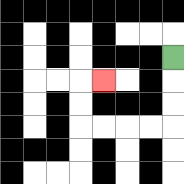{'start': '[7, 2]', 'end': '[4, 3]', 'path_directions': 'D,D,D,L,L,L,L,U,U,R', 'path_coordinates': '[[7, 2], [7, 3], [7, 4], [7, 5], [6, 5], [5, 5], [4, 5], [3, 5], [3, 4], [3, 3], [4, 3]]'}